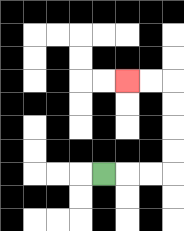{'start': '[4, 7]', 'end': '[5, 3]', 'path_directions': 'R,R,R,U,U,U,U,L,L', 'path_coordinates': '[[4, 7], [5, 7], [6, 7], [7, 7], [7, 6], [7, 5], [7, 4], [7, 3], [6, 3], [5, 3]]'}